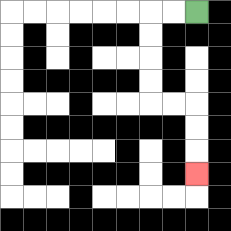{'start': '[8, 0]', 'end': '[8, 7]', 'path_directions': 'L,L,D,D,D,D,R,R,D,D,D', 'path_coordinates': '[[8, 0], [7, 0], [6, 0], [6, 1], [6, 2], [6, 3], [6, 4], [7, 4], [8, 4], [8, 5], [8, 6], [8, 7]]'}